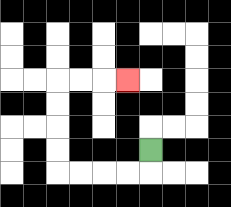{'start': '[6, 6]', 'end': '[5, 3]', 'path_directions': 'D,L,L,L,L,U,U,U,U,R,R,R', 'path_coordinates': '[[6, 6], [6, 7], [5, 7], [4, 7], [3, 7], [2, 7], [2, 6], [2, 5], [2, 4], [2, 3], [3, 3], [4, 3], [5, 3]]'}